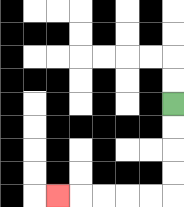{'start': '[7, 4]', 'end': '[2, 8]', 'path_directions': 'D,D,D,D,L,L,L,L,L', 'path_coordinates': '[[7, 4], [7, 5], [7, 6], [7, 7], [7, 8], [6, 8], [5, 8], [4, 8], [3, 8], [2, 8]]'}